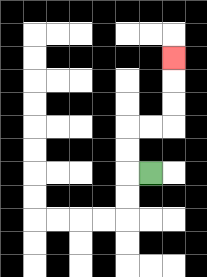{'start': '[6, 7]', 'end': '[7, 2]', 'path_directions': 'L,U,U,R,R,U,U,U', 'path_coordinates': '[[6, 7], [5, 7], [5, 6], [5, 5], [6, 5], [7, 5], [7, 4], [7, 3], [7, 2]]'}